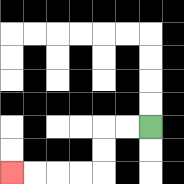{'start': '[6, 5]', 'end': '[0, 7]', 'path_directions': 'L,L,D,D,L,L,L,L', 'path_coordinates': '[[6, 5], [5, 5], [4, 5], [4, 6], [4, 7], [3, 7], [2, 7], [1, 7], [0, 7]]'}